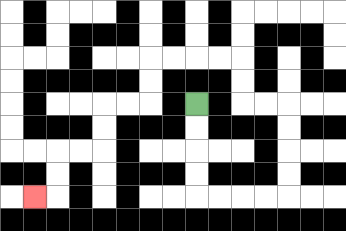{'start': '[8, 4]', 'end': '[1, 8]', 'path_directions': 'D,D,D,D,R,R,R,R,U,U,U,U,L,L,U,U,L,L,L,L,D,D,L,L,D,D,L,L,D,D,L', 'path_coordinates': '[[8, 4], [8, 5], [8, 6], [8, 7], [8, 8], [9, 8], [10, 8], [11, 8], [12, 8], [12, 7], [12, 6], [12, 5], [12, 4], [11, 4], [10, 4], [10, 3], [10, 2], [9, 2], [8, 2], [7, 2], [6, 2], [6, 3], [6, 4], [5, 4], [4, 4], [4, 5], [4, 6], [3, 6], [2, 6], [2, 7], [2, 8], [1, 8]]'}